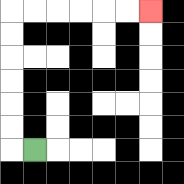{'start': '[1, 6]', 'end': '[6, 0]', 'path_directions': 'L,U,U,U,U,U,U,R,R,R,R,R,R', 'path_coordinates': '[[1, 6], [0, 6], [0, 5], [0, 4], [0, 3], [0, 2], [0, 1], [0, 0], [1, 0], [2, 0], [3, 0], [4, 0], [5, 0], [6, 0]]'}